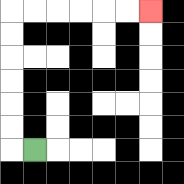{'start': '[1, 6]', 'end': '[6, 0]', 'path_directions': 'L,U,U,U,U,U,U,R,R,R,R,R,R', 'path_coordinates': '[[1, 6], [0, 6], [0, 5], [0, 4], [0, 3], [0, 2], [0, 1], [0, 0], [1, 0], [2, 0], [3, 0], [4, 0], [5, 0], [6, 0]]'}